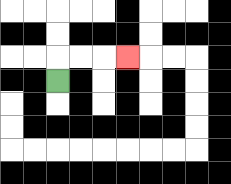{'start': '[2, 3]', 'end': '[5, 2]', 'path_directions': 'U,R,R,R', 'path_coordinates': '[[2, 3], [2, 2], [3, 2], [4, 2], [5, 2]]'}